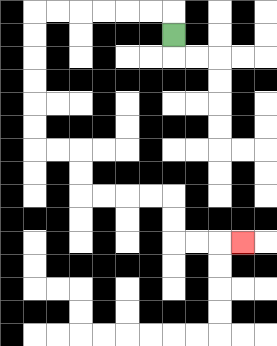{'start': '[7, 1]', 'end': '[10, 10]', 'path_directions': 'U,L,L,L,L,L,L,D,D,D,D,D,D,R,R,D,D,R,R,R,R,D,D,R,R,R', 'path_coordinates': '[[7, 1], [7, 0], [6, 0], [5, 0], [4, 0], [3, 0], [2, 0], [1, 0], [1, 1], [1, 2], [1, 3], [1, 4], [1, 5], [1, 6], [2, 6], [3, 6], [3, 7], [3, 8], [4, 8], [5, 8], [6, 8], [7, 8], [7, 9], [7, 10], [8, 10], [9, 10], [10, 10]]'}